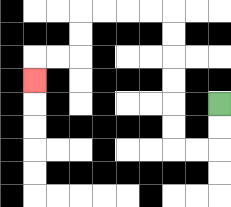{'start': '[9, 4]', 'end': '[1, 3]', 'path_directions': 'D,D,L,L,U,U,U,U,U,U,L,L,L,L,D,D,L,L,D', 'path_coordinates': '[[9, 4], [9, 5], [9, 6], [8, 6], [7, 6], [7, 5], [7, 4], [7, 3], [7, 2], [7, 1], [7, 0], [6, 0], [5, 0], [4, 0], [3, 0], [3, 1], [3, 2], [2, 2], [1, 2], [1, 3]]'}